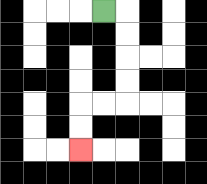{'start': '[4, 0]', 'end': '[3, 6]', 'path_directions': 'R,D,D,D,D,L,L,D,D', 'path_coordinates': '[[4, 0], [5, 0], [5, 1], [5, 2], [5, 3], [5, 4], [4, 4], [3, 4], [3, 5], [3, 6]]'}